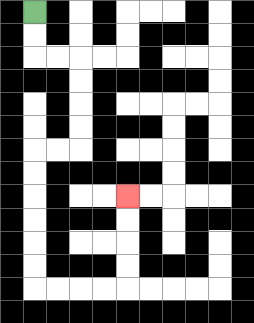{'start': '[1, 0]', 'end': '[5, 8]', 'path_directions': 'D,D,R,R,D,D,D,D,L,L,D,D,D,D,D,D,R,R,R,R,U,U,U,U', 'path_coordinates': '[[1, 0], [1, 1], [1, 2], [2, 2], [3, 2], [3, 3], [3, 4], [3, 5], [3, 6], [2, 6], [1, 6], [1, 7], [1, 8], [1, 9], [1, 10], [1, 11], [1, 12], [2, 12], [3, 12], [4, 12], [5, 12], [5, 11], [5, 10], [5, 9], [5, 8]]'}